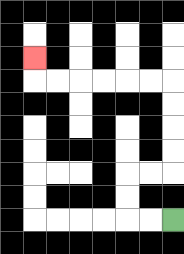{'start': '[7, 9]', 'end': '[1, 2]', 'path_directions': 'L,L,U,U,R,R,U,U,U,U,L,L,L,L,L,L,U', 'path_coordinates': '[[7, 9], [6, 9], [5, 9], [5, 8], [5, 7], [6, 7], [7, 7], [7, 6], [7, 5], [7, 4], [7, 3], [6, 3], [5, 3], [4, 3], [3, 3], [2, 3], [1, 3], [1, 2]]'}